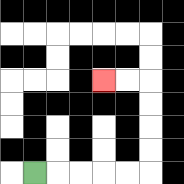{'start': '[1, 7]', 'end': '[4, 3]', 'path_directions': 'R,R,R,R,R,U,U,U,U,L,L', 'path_coordinates': '[[1, 7], [2, 7], [3, 7], [4, 7], [5, 7], [6, 7], [6, 6], [6, 5], [6, 4], [6, 3], [5, 3], [4, 3]]'}